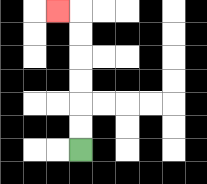{'start': '[3, 6]', 'end': '[2, 0]', 'path_directions': 'U,U,U,U,U,U,L', 'path_coordinates': '[[3, 6], [3, 5], [3, 4], [3, 3], [3, 2], [3, 1], [3, 0], [2, 0]]'}